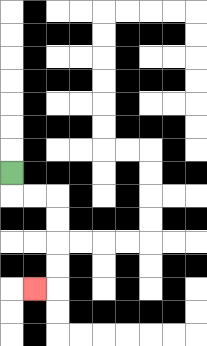{'start': '[0, 7]', 'end': '[1, 12]', 'path_directions': 'D,R,R,D,D,D,D,L', 'path_coordinates': '[[0, 7], [0, 8], [1, 8], [2, 8], [2, 9], [2, 10], [2, 11], [2, 12], [1, 12]]'}